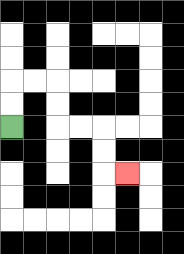{'start': '[0, 5]', 'end': '[5, 7]', 'path_directions': 'U,U,R,R,D,D,R,R,D,D,R', 'path_coordinates': '[[0, 5], [0, 4], [0, 3], [1, 3], [2, 3], [2, 4], [2, 5], [3, 5], [4, 5], [4, 6], [4, 7], [5, 7]]'}